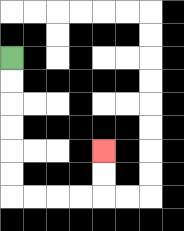{'start': '[0, 2]', 'end': '[4, 6]', 'path_directions': 'D,D,D,D,D,D,R,R,R,R,U,U', 'path_coordinates': '[[0, 2], [0, 3], [0, 4], [0, 5], [0, 6], [0, 7], [0, 8], [1, 8], [2, 8], [3, 8], [4, 8], [4, 7], [4, 6]]'}